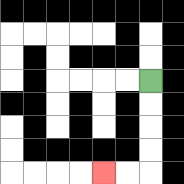{'start': '[6, 3]', 'end': '[4, 7]', 'path_directions': 'D,D,D,D,L,L', 'path_coordinates': '[[6, 3], [6, 4], [6, 5], [6, 6], [6, 7], [5, 7], [4, 7]]'}